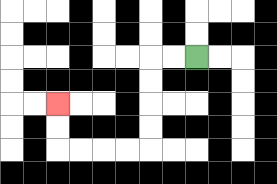{'start': '[8, 2]', 'end': '[2, 4]', 'path_directions': 'L,L,D,D,D,D,L,L,L,L,U,U', 'path_coordinates': '[[8, 2], [7, 2], [6, 2], [6, 3], [6, 4], [6, 5], [6, 6], [5, 6], [4, 6], [3, 6], [2, 6], [2, 5], [2, 4]]'}